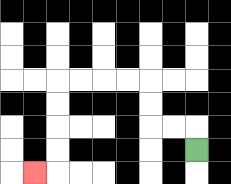{'start': '[8, 6]', 'end': '[1, 7]', 'path_directions': 'U,L,L,U,U,L,L,L,L,D,D,D,D,L', 'path_coordinates': '[[8, 6], [8, 5], [7, 5], [6, 5], [6, 4], [6, 3], [5, 3], [4, 3], [3, 3], [2, 3], [2, 4], [2, 5], [2, 6], [2, 7], [1, 7]]'}